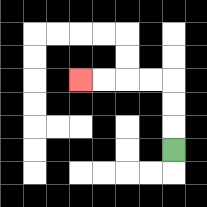{'start': '[7, 6]', 'end': '[3, 3]', 'path_directions': 'U,U,U,L,L,L,L', 'path_coordinates': '[[7, 6], [7, 5], [7, 4], [7, 3], [6, 3], [5, 3], [4, 3], [3, 3]]'}